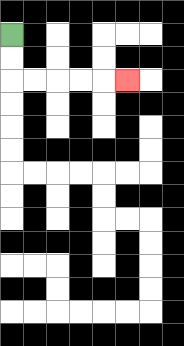{'start': '[0, 1]', 'end': '[5, 3]', 'path_directions': 'D,D,R,R,R,R,R', 'path_coordinates': '[[0, 1], [0, 2], [0, 3], [1, 3], [2, 3], [3, 3], [4, 3], [5, 3]]'}